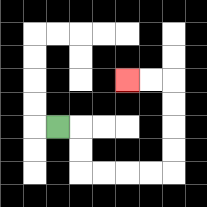{'start': '[2, 5]', 'end': '[5, 3]', 'path_directions': 'R,D,D,R,R,R,R,U,U,U,U,L,L', 'path_coordinates': '[[2, 5], [3, 5], [3, 6], [3, 7], [4, 7], [5, 7], [6, 7], [7, 7], [7, 6], [7, 5], [7, 4], [7, 3], [6, 3], [5, 3]]'}